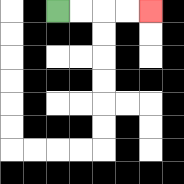{'start': '[2, 0]', 'end': '[6, 0]', 'path_directions': 'R,R,R,R', 'path_coordinates': '[[2, 0], [3, 0], [4, 0], [5, 0], [6, 0]]'}